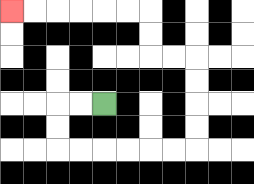{'start': '[4, 4]', 'end': '[0, 0]', 'path_directions': 'L,L,D,D,R,R,R,R,R,R,U,U,U,U,L,L,U,U,L,L,L,L,L,L', 'path_coordinates': '[[4, 4], [3, 4], [2, 4], [2, 5], [2, 6], [3, 6], [4, 6], [5, 6], [6, 6], [7, 6], [8, 6], [8, 5], [8, 4], [8, 3], [8, 2], [7, 2], [6, 2], [6, 1], [6, 0], [5, 0], [4, 0], [3, 0], [2, 0], [1, 0], [0, 0]]'}